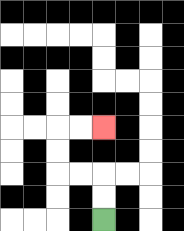{'start': '[4, 9]', 'end': '[4, 5]', 'path_directions': 'U,U,L,L,U,U,R,R', 'path_coordinates': '[[4, 9], [4, 8], [4, 7], [3, 7], [2, 7], [2, 6], [2, 5], [3, 5], [4, 5]]'}